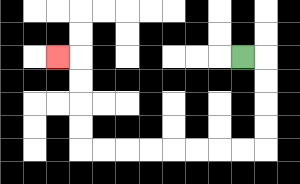{'start': '[10, 2]', 'end': '[2, 2]', 'path_directions': 'R,D,D,D,D,L,L,L,L,L,L,L,L,U,U,U,U,L', 'path_coordinates': '[[10, 2], [11, 2], [11, 3], [11, 4], [11, 5], [11, 6], [10, 6], [9, 6], [8, 6], [7, 6], [6, 6], [5, 6], [4, 6], [3, 6], [3, 5], [3, 4], [3, 3], [3, 2], [2, 2]]'}